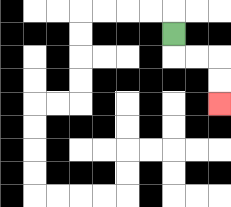{'start': '[7, 1]', 'end': '[9, 4]', 'path_directions': 'D,R,R,D,D', 'path_coordinates': '[[7, 1], [7, 2], [8, 2], [9, 2], [9, 3], [9, 4]]'}